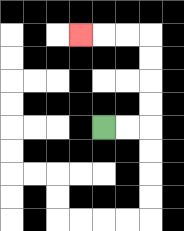{'start': '[4, 5]', 'end': '[3, 1]', 'path_directions': 'R,R,U,U,U,U,L,L,L', 'path_coordinates': '[[4, 5], [5, 5], [6, 5], [6, 4], [6, 3], [6, 2], [6, 1], [5, 1], [4, 1], [3, 1]]'}